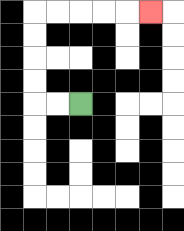{'start': '[3, 4]', 'end': '[6, 0]', 'path_directions': 'L,L,U,U,U,U,R,R,R,R,R', 'path_coordinates': '[[3, 4], [2, 4], [1, 4], [1, 3], [1, 2], [1, 1], [1, 0], [2, 0], [3, 0], [4, 0], [5, 0], [6, 0]]'}